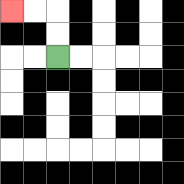{'start': '[2, 2]', 'end': '[0, 0]', 'path_directions': 'U,U,L,L', 'path_coordinates': '[[2, 2], [2, 1], [2, 0], [1, 0], [0, 0]]'}